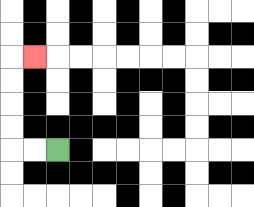{'start': '[2, 6]', 'end': '[1, 2]', 'path_directions': 'L,L,U,U,U,U,R', 'path_coordinates': '[[2, 6], [1, 6], [0, 6], [0, 5], [0, 4], [0, 3], [0, 2], [1, 2]]'}